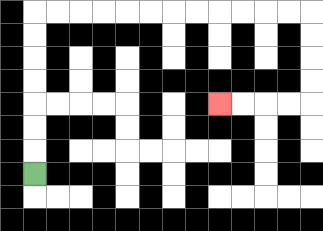{'start': '[1, 7]', 'end': '[9, 4]', 'path_directions': 'U,U,U,U,U,U,U,R,R,R,R,R,R,R,R,R,R,R,R,D,D,D,D,L,L,L,L', 'path_coordinates': '[[1, 7], [1, 6], [1, 5], [1, 4], [1, 3], [1, 2], [1, 1], [1, 0], [2, 0], [3, 0], [4, 0], [5, 0], [6, 0], [7, 0], [8, 0], [9, 0], [10, 0], [11, 0], [12, 0], [13, 0], [13, 1], [13, 2], [13, 3], [13, 4], [12, 4], [11, 4], [10, 4], [9, 4]]'}